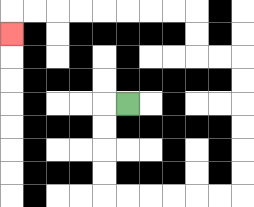{'start': '[5, 4]', 'end': '[0, 1]', 'path_directions': 'L,D,D,D,D,R,R,R,R,R,R,U,U,U,U,U,U,L,L,U,U,L,L,L,L,L,L,L,L,D', 'path_coordinates': '[[5, 4], [4, 4], [4, 5], [4, 6], [4, 7], [4, 8], [5, 8], [6, 8], [7, 8], [8, 8], [9, 8], [10, 8], [10, 7], [10, 6], [10, 5], [10, 4], [10, 3], [10, 2], [9, 2], [8, 2], [8, 1], [8, 0], [7, 0], [6, 0], [5, 0], [4, 0], [3, 0], [2, 0], [1, 0], [0, 0], [0, 1]]'}